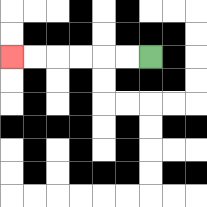{'start': '[6, 2]', 'end': '[0, 2]', 'path_directions': 'L,L,L,L,L,L', 'path_coordinates': '[[6, 2], [5, 2], [4, 2], [3, 2], [2, 2], [1, 2], [0, 2]]'}